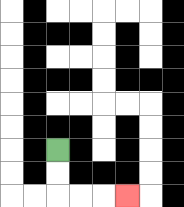{'start': '[2, 6]', 'end': '[5, 8]', 'path_directions': 'D,D,R,R,R', 'path_coordinates': '[[2, 6], [2, 7], [2, 8], [3, 8], [4, 8], [5, 8]]'}